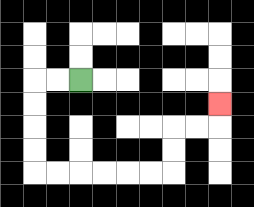{'start': '[3, 3]', 'end': '[9, 4]', 'path_directions': 'L,L,D,D,D,D,R,R,R,R,R,R,U,U,R,R,U', 'path_coordinates': '[[3, 3], [2, 3], [1, 3], [1, 4], [1, 5], [1, 6], [1, 7], [2, 7], [3, 7], [4, 7], [5, 7], [6, 7], [7, 7], [7, 6], [7, 5], [8, 5], [9, 5], [9, 4]]'}